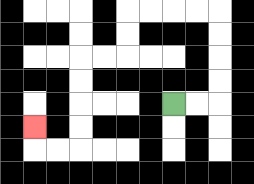{'start': '[7, 4]', 'end': '[1, 5]', 'path_directions': 'R,R,U,U,U,U,L,L,L,L,D,D,L,L,D,D,D,D,L,L,U', 'path_coordinates': '[[7, 4], [8, 4], [9, 4], [9, 3], [9, 2], [9, 1], [9, 0], [8, 0], [7, 0], [6, 0], [5, 0], [5, 1], [5, 2], [4, 2], [3, 2], [3, 3], [3, 4], [3, 5], [3, 6], [2, 6], [1, 6], [1, 5]]'}